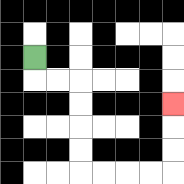{'start': '[1, 2]', 'end': '[7, 4]', 'path_directions': 'D,R,R,D,D,D,D,R,R,R,R,U,U,U', 'path_coordinates': '[[1, 2], [1, 3], [2, 3], [3, 3], [3, 4], [3, 5], [3, 6], [3, 7], [4, 7], [5, 7], [6, 7], [7, 7], [7, 6], [7, 5], [7, 4]]'}